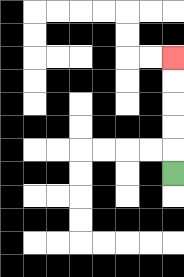{'start': '[7, 7]', 'end': '[7, 2]', 'path_directions': 'U,U,U,U,U', 'path_coordinates': '[[7, 7], [7, 6], [7, 5], [7, 4], [7, 3], [7, 2]]'}